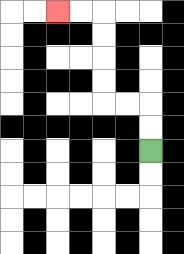{'start': '[6, 6]', 'end': '[2, 0]', 'path_directions': 'U,U,L,L,U,U,U,U,L,L', 'path_coordinates': '[[6, 6], [6, 5], [6, 4], [5, 4], [4, 4], [4, 3], [4, 2], [4, 1], [4, 0], [3, 0], [2, 0]]'}